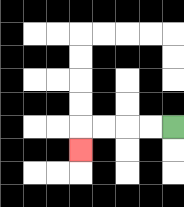{'start': '[7, 5]', 'end': '[3, 6]', 'path_directions': 'L,L,L,L,D', 'path_coordinates': '[[7, 5], [6, 5], [5, 5], [4, 5], [3, 5], [3, 6]]'}